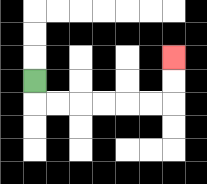{'start': '[1, 3]', 'end': '[7, 2]', 'path_directions': 'D,R,R,R,R,R,R,U,U', 'path_coordinates': '[[1, 3], [1, 4], [2, 4], [3, 4], [4, 4], [5, 4], [6, 4], [7, 4], [7, 3], [7, 2]]'}